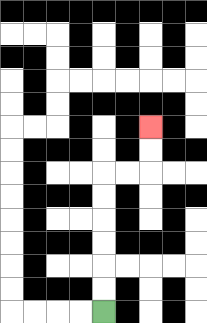{'start': '[4, 13]', 'end': '[6, 5]', 'path_directions': 'U,U,U,U,U,U,R,R,U,U', 'path_coordinates': '[[4, 13], [4, 12], [4, 11], [4, 10], [4, 9], [4, 8], [4, 7], [5, 7], [6, 7], [6, 6], [6, 5]]'}